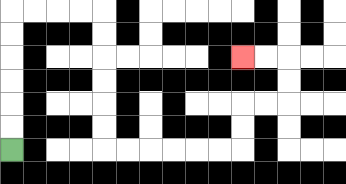{'start': '[0, 6]', 'end': '[10, 2]', 'path_directions': 'U,U,U,U,U,U,R,R,R,R,D,D,D,D,D,D,R,R,R,R,R,R,U,U,R,R,U,U,L,L', 'path_coordinates': '[[0, 6], [0, 5], [0, 4], [0, 3], [0, 2], [0, 1], [0, 0], [1, 0], [2, 0], [3, 0], [4, 0], [4, 1], [4, 2], [4, 3], [4, 4], [4, 5], [4, 6], [5, 6], [6, 6], [7, 6], [8, 6], [9, 6], [10, 6], [10, 5], [10, 4], [11, 4], [12, 4], [12, 3], [12, 2], [11, 2], [10, 2]]'}